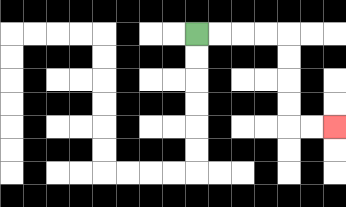{'start': '[8, 1]', 'end': '[14, 5]', 'path_directions': 'R,R,R,R,D,D,D,D,R,R', 'path_coordinates': '[[8, 1], [9, 1], [10, 1], [11, 1], [12, 1], [12, 2], [12, 3], [12, 4], [12, 5], [13, 5], [14, 5]]'}